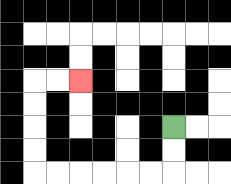{'start': '[7, 5]', 'end': '[3, 3]', 'path_directions': 'D,D,L,L,L,L,L,L,U,U,U,U,R,R', 'path_coordinates': '[[7, 5], [7, 6], [7, 7], [6, 7], [5, 7], [4, 7], [3, 7], [2, 7], [1, 7], [1, 6], [1, 5], [1, 4], [1, 3], [2, 3], [3, 3]]'}